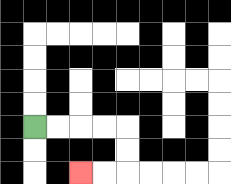{'start': '[1, 5]', 'end': '[3, 7]', 'path_directions': 'R,R,R,R,D,D,L,L', 'path_coordinates': '[[1, 5], [2, 5], [3, 5], [4, 5], [5, 5], [5, 6], [5, 7], [4, 7], [3, 7]]'}